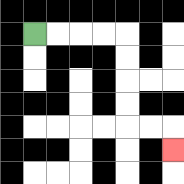{'start': '[1, 1]', 'end': '[7, 6]', 'path_directions': 'R,R,R,R,D,D,D,D,R,R,D', 'path_coordinates': '[[1, 1], [2, 1], [3, 1], [4, 1], [5, 1], [5, 2], [5, 3], [5, 4], [5, 5], [6, 5], [7, 5], [7, 6]]'}